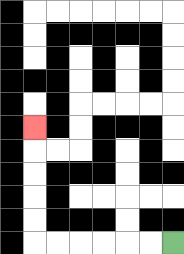{'start': '[7, 10]', 'end': '[1, 5]', 'path_directions': 'L,L,L,L,L,L,U,U,U,U,U', 'path_coordinates': '[[7, 10], [6, 10], [5, 10], [4, 10], [3, 10], [2, 10], [1, 10], [1, 9], [1, 8], [1, 7], [1, 6], [1, 5]]'}